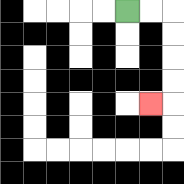{'start': '[5, 0]', 'end': '[6, 4]', 'path_directions': 'R,R,D,D,D,D,L', 'path_coordinates': '[[5, 0], [6, 0], [7, 0], [7, 1], [7, 2], [7, 3], [7, 4], [6, 4]]'}